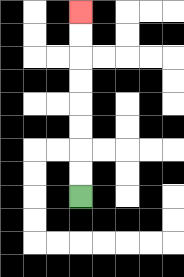{'start': '[3, 8]', 'end': '[3, 0]', 'path_directions': 'U,U,U,U,U,U,U,U', 'path_coordinates': '[[3, 8], [3, 7], [3, 6], [3, 5], [3, 4], [3, 3], [3, 2], [3, 1], [3, 0]]'}